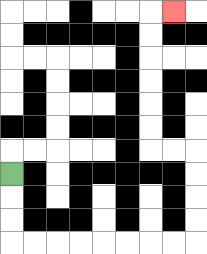{'start': '[0, 7]', 'end': '[7, 0]', 'path_directions': 'D,D,D,R,R,R,R,R,R,R,R,U,U,U,U,L,L,U,U,U,U,U,U,R', 'path_coordinates': '[[0, 7], [0, 8], [0, 9], [0, 10], [1, 10], [2, 10], [3, 10], [4, 10], [5, 10], [6, 10], [7, 10], [8, 10], [8, 9], [8, 8], [8, 7], [8, 6], [7, 6], [6, 6], [6, 5], [6, 4], [6, 3], [6, 2], [6, 1], [6, 0], [7, 0]]'}